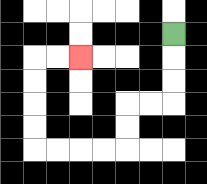{'start': '[7, 1]', 'end': '[3, 2]', 'path_directions': 'D,D,D,L,L,D,D,L,L,L,L,U,U,U,U,R,R', 'path_coordinates': '[[7, 1], [7, 2], [7, 3], [7, 4], [6, 4], [5, 4], [5, 5], [5, 6], [4, 6], [3, 6], [2, 6], [1, 6], [1, 5], [1, 4], [1, 3], [1, 2], [2, 2], [3, 2]]'}